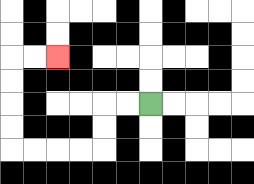{'start': '[6, 4]', 'end': '[2, 2]', 'path_directions': 'L,L,D,D,L,L,L,L,U,U,U,U,R,R', 'path_coordinates': '[[6, 4], [5, 4], [4, 4], [4, 5], [4, 6], [3, 6], [2, 6], [1, 6], [0, 6], [0, 5], [0, 4], [0, 3], [0, 2], [1, 2], [2, 2]]'}